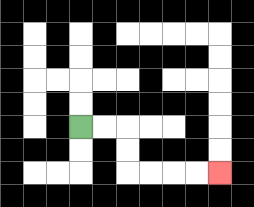{'start': '[3, 5]', 'end': '[9, 7]', 'path_directions': 'R,R,D,D,R,R,R,R', 'path_coordinates': '[[3, 5], [4, 5], [5, 5], [5, 6], [5, 7], [6, 7], [7, 7], [8, 7], [9, 7]]'}